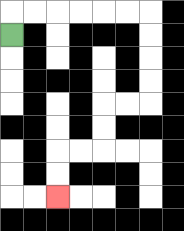{'start': '[0, 1]', 'end': '[2, 8]', 'path_directions': 'U,R,R,R,R,R,R,D,D,D,D,L,L,D,D,L,L,D,D', 'path_coordinates': '[[0, 1], [0, 0], [1, 0], [2, 0], [3, 0], [4, 0], [5, 0], [6, 0], [6, 1], [6, 2], [6, 3], [6, 4], [5, 4], [4, 4], [4, 5], [4, 6], [3, 6], [2, 6], [2, 7], [2, 8]]'}